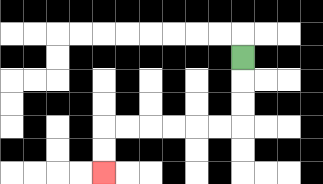{'start': '[10, 2]', 'end': '[4, 7]', 'path_directions': 'D,D,D,L,L,L,L,L,L,D,D', 'path_coordinates': '[[10, 2], [10, 3], [10, 4], [10, 5], [9, 5], [8, 5], [7, 5], [6, 5], [5, 5], [4, 5], [4, 6], [4, 7]]'}